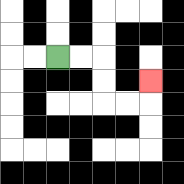{'start': '[2, 2]', 'end': '[6, 3]', 'path_directions': 'R,R,D,D,R,R,U', 'path_coordinates': '[[2, 2], [3, 2], [4, 2], [4, 3], [4, 4], [5, 4], [6, 4], [6, 3]]'}